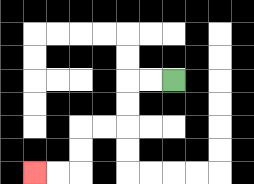{'start': '[7, 3]', 'end': '[1, 7]', 'path_directions': 'L,L,D,D,L,L,D,D,L,L', 'path_coordinates': '[[7, 3], [6, 3], [5, 3], [5, 4], [5, 5], [4, 5], [3, 5], [3, 6], [3, 7], [2, 7], [1, 7]]'}